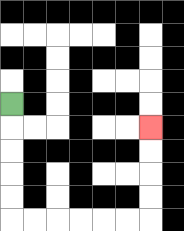{'start': '[0, 4]', 'end': '[6, 5]', 'path_directions': 'D,D,D,D,D,R,R,R,R,R,R,U,U,U,U', 'path_coordinates': '[[0, 4], [0, 5], [0, 6], [0, 7], [0, 8], [0, 9], [1, 9], [2, 9], [3, 9], [4, 9], [5, 9], [6, 9], [6, 8], [6, 7], [6, 6], [6, 5]]'}